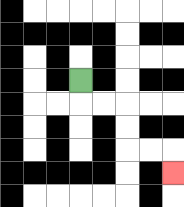{'start': '[3, 3]', 'end': '[7, 7]', 'path_directions': 'D,R,R,D,D,R,R,D', 'path_coordinates': '[[3, 3], [3, 4], [4, 4], [5, 4], [5, 5], [5, 6], [6, 6], [7, 6], [7, 7]]'}